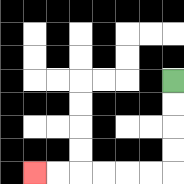{'start': '[7, 3]', 'end': '[1, 7]', 'path_directions': 'D,D,D,D,L,L,L,L,L,L', 'path_coordinates': '[[7, 3], [7, 4], [7, 5], [7, 6], [7, 7], [6, 7], [5, 7], [4, 7], [3, 7], [2, 7], [1, 7]]'}